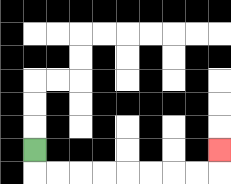{'start': '[1, 6]', 'end': '[9, 6]', 'path_directions': 'D,R,R,R,R,R,R,R,R,U', 'path_coordinates': '[[1, 6], [1, 7], [2, 7], [3, 7], [4, 7], [5, 7], [6, 7], [7, 7], [8, 7], [9, 7], [9, 6]]'}